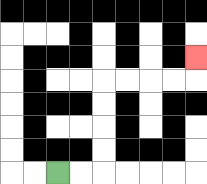{'start': '[2, 7]', 'end': '[8, 2]', 'path_directions': 'R,R,U,U,U,U,R,R,R,R,U', 'path_coordinates': '[[2, 7], [3, 7], [4, 7], [4, 6], [4, 5], [4, 4], [4, 3], [5, 3], [6, 3], [7, 3], [8, 3], [8, 2]]'}